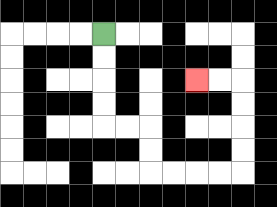{'start': '[4, 1]', 'end': '[8, 3]', 'path_directions': 'D,D,D,D,R,R,D,D,R,R,R,R,U,U,U,U,L,L', 'path_coordinates': '[[4, 1], [4, 2], [4, 3], [4, 4], [4, 5], [5, 5], [6, 5], [6, 6], [6, 7], [7, 7], [8, 7], [9, 7], [10, 7], [10, 6], [10, 5], [10, 4], [10, 3], [9, 3], [8, 3]]'}